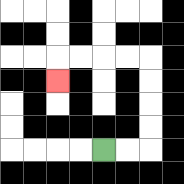{'start': '[4, 6]', 'end': '[2, 3]', 'path_directions': 'R,R,U,U,U,U,L,L,L,L,D', 'path_coordinates': '[[4, 6], [5, 6], [6, 6], [6, 5], [6, 4], [6, 3], [6, 2], [5, 2], [4, 2], [3, 2], [2, 2], [2, 3]]'}